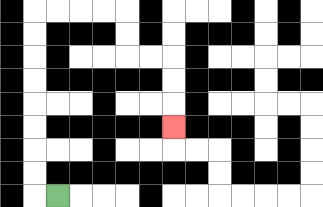{'start': '[2, 8]', 'end': '[7, 5]', 'path_directions': 'L,U,U,U,U,U,U,U,U,R,R,R,R,D,D,R,R,D,D,D', 'path_coordinates': '[[2, 8], [1, 8], [1, 7], [1, 6], [1, 5], [1, 4], [1, 3], [1, 2], [1, 1], [1, 0], [2, 0], [3, 0], [4, 0], [5, 0], [5, 1], [5, 2], [6, 2], [7, 2], [7, 3], [7, 4], [7, 5]]'}